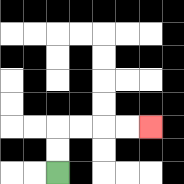{'start': '[2, 7]', 'end': '[6, 5]', 'path_directions': 'U,U,R,R,R,R', 'path_coordinates': '[[2, 7], [2, 6], [2, 5], [3, 5], [4, 5], [5, 5], [6, 5]]'}